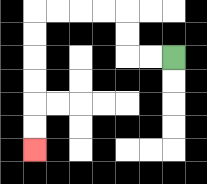{'start': '[7, 2]', 'end': '[1, 6]', 'path_directions': 'L,L,U,U,L,L,L,L,D,D,D,D,D,D', 'path_coordinates': '[[7, 2], [6, 2], [5, 2], [5, 1], [5, 0], [4, 0], [3, 0], [2, 0], [1, 0], [1, 1], [1, 2], [1, 3], [1, 4], [1, 5], [1, 6]]'}